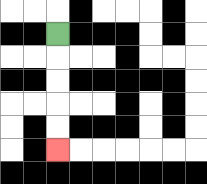{'start': '[2, 1]', 'end': '[2, 6]', 'path_directions': 'D,D,D,D,D', 'path_coordinates': '[[2, 1], [2, 2], [2, 3], [2, 4], [2, 5], [2, 6]]'}